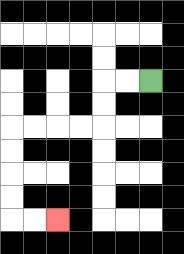{'start': '[6, 3]', 'end': '[2, 9]', 'path_directions': 'L,L,D,D,L,L,L,L,D,D,D,D,R,R', 'path_coordinates': '[[6, 3], [5, 3], [4, 3], [4, 4], [4, 5], [3, 5], [2, 5], [1, 5], [0, 5], [0, 6], [0, 7], [0, 8], [0, 9], [1, 9], [2, 9]]'}